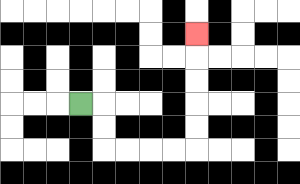{'start': '[3, 4]', 'end': '[8, 1]', 'path_directions': 'R,D,D,R,R,R,R,U,U,U,U,U', 'path_coordinates': '[[3, 4], [4, 4], [4, 5], [4, 6], [5, 6], [6, 6], [7, 6], [8, 6], [8, 5], [8, 4], [8, 3], [8, 2], [8, 1]]'}